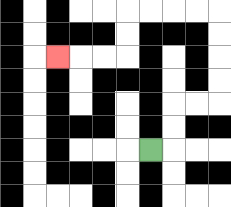{'start': '[6, 6]', 'end': '[2, 2]', 'path_directions': 'R,U,U,R,R,U,U,U,U,L,L,L,L,D,D,L,L,L', 'path_coordinates': '[[6, 6], [7, 6], [7, 5], [7, 4], [8, 4], [9, 4], [9, 3], [9, 2], [9, 1], [9, 0], [8, 0], [7, 0], [6, 0], [5, 0], [5, 1], [5, 2], [4, 2], [3, 2], [2, 2]]'}